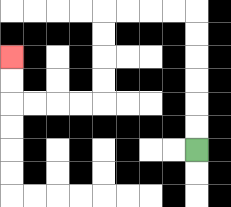{'start': '[8, 6]', 'end': '[0, 2]', 'path_directions': 'U,U,U,U,U,U,L,L,L,L,D,D,D,D,L,L,L,L,U,U', 'path_coordinates': '[[8, 6], [8, 5], [8, 4], [8, 3], [8, 2], [8, 1], [8, 0], [7, 0], [6, 0], [5, 0], [4, 0], [4, 1], [4, 2], [4, 3], [4, 4], [3, 4], [2, 4], [1, 4], [0, 4], [0, 3], [0, 2]]'}